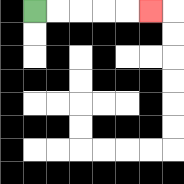{'start': '[1, 0]', 'end': '[6, 0]', 'path_directions': 'R,R,R,R,R', 'path_coordinates': '[[1, 0], [2, 0], [3, 0], [4, 0], [5, 0], [6, 0]]'}